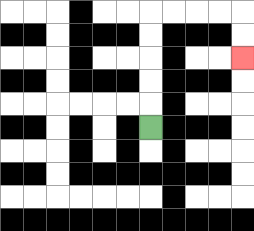{'start': '[6, 5]', 'end': '[10, 2]', 'path_directions': 'U,U,U,U,U,R,R,R,R,D,D', 'path_coordinates': '[[6, 5], [6, 4], [6, 3], [6, 2], [6, 1], [6, 0], [7, 0], [8, 0], [9, 0], [10, 0], [10, 1], [10, 2]]'}